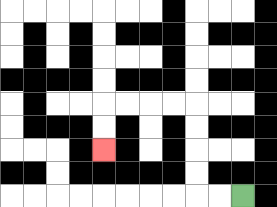{'start': '[10, 8]', 'end': '[4, 6]', 'path_directions': 'L,L,U,U,U,U,L,L,L,L,D,D', 'path_coordinates': '[[10, 8], [9, 8], [8, 8], [8, 7], [8, 6], [8, 5], [8, 4], [7, 4], [6, 4], [5, 4], [4, 4], [4, 5], [4, 6]]'}